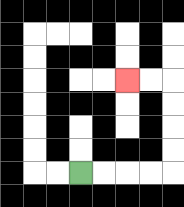{'start': '[3, 7]', 'end': '[5, 3]', 'path_directions': 'R,R,R,R,U,U,U,U,L,L', 'path_coordinates': '[[3, 7], [4, 7], [5, 7], [6, 7], [7, 7], [7, 6], [7, 5], [7, 4], [7, 3], [6, 3], [5, 3]]'}